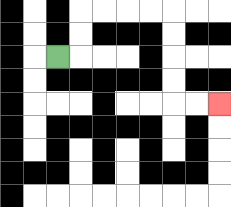{'start': '[2, 2]', 'end': '[9, 4]', 'path_directions': 'R,U,U,R,R,R,R,D,D,D,D,R,R', 'path_coordinates': '[[2, 2], [3, 2], [3, 1], [3, 0], [4, 0], [5, 0], [6, 0], [7, 0], [7, 1], [7, 2], [7, 3], [7, 4], [8, 4], [9, 4]]'}